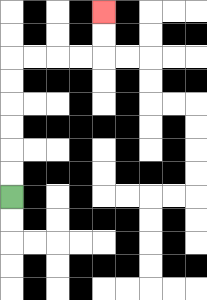{'start': '[0, 8]', 'end': '[4, 0]', 'path_directions': 'U,U,U,U,U,U,R,R,R,R,U,U', 'path_coordinates': '[[0, 8], [0, 7], [0, 6], [0, 5], [0, 4], [0, 3], [0, 2], [1, 2], [2, 2], [3, 2], [4, 2], [4, 1], [4, 0]]'}